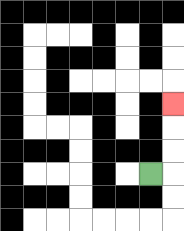{'start': '[6, 7]', 'end': '[7, 4]', 'path_directions': 'R,U,U,U', 'path_coordinates': '[[6, 7], [7, 7], [7, 6], [7, 5], [7, 4]]'}